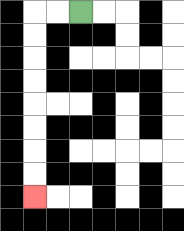{'start': '[3, 0]', 'end': '[1, 8]', 'path_directions': 'L,L,D,D,D,D,D,D,D,D', 'path_coordinates': '[[3, 0], [2, 0], [1, 0], [1, 1], [1, 2], [1, 3], [1, 4], [1, 5], [1, 6], [1, 7], [1, 8]]'}